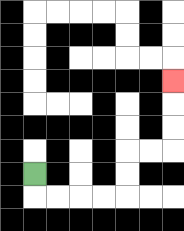{'start': '[1, 7]', 'end': '[7, 3]', 'path_directions': 'D,R,R,R,R,U,U,R,R,U,U,U', 'path_coordinates': '[[1, 7], [1, 8], [2, 8], [3, 8], [4, 8], [5, 8], [5, 7], [5, 6], [6, 6], [7, 6], [7, 5], [7, 4], [7, 3]]'}